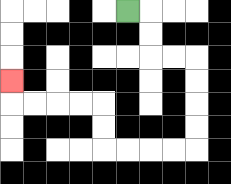{'start': '[5, 0]', 'end': '[0, 3]', 'path_directions': 'R,D,D,R,R,D,D,D,D,L,L,L,L,U,U,L,L,L,L,U', 'path_coordinates': '[[5, 0], [6, 0], [6, 1], [6, 2], [7, 2], [8, 2], [8, 3], [8, 4], [8, 5], [8, 6], [7, 6], [6, 6], [5, 6], [4, 6], [4, 5], [4, 4], [3, 4], [2, 4], [1, 4], [0, 4], [0, 3]]'}